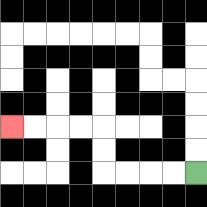{'start': '[8, 7]', 'end': '[0, 5]', 'path_directions': 'L,L,L,L,U,U,L,L,L,L', 'path_coordinates': '[[8, 7], [7, 7], [6, 7], [5, 7], [4, 7], [4, 6], [4, 5], [3, 5], [2, 5], [1, 5], [0, 5]]'}